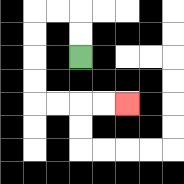{'start': '[3, 2]', 'end': '[5, 4]', 'path_directions': 'U,U,L,L,D,D,D,D,R,R,R,R', 'path_coordinates': '[[3, 2], [3, 1], [3, 0], [2, 0], [1, 0], [1, 1], [1, 2], [1, 3], [1, 4], [2, 4], [3, 4], [4, 4], [5, 4]]'}